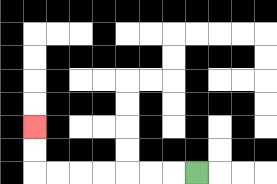{'start': '[8, 7]', 'end': '[1, 5]', 'path_directions': 'L,L,L,L,L,L,L,U,U', 'path_coordinates': '[[8, 7], [7, 7], [6, 7], [5, 7], [4, 7], [3, 7], [2, 7], [1, 7], [1, 6], [1, 5]]'}